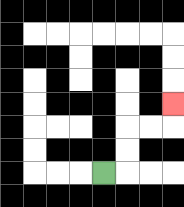{'start': '[4, 7]', 'end': '[7, 4]', 'path_directions': 'R,U,U,R,R,U', 'path_coordinates': '[[4, 7], [5, 7], [5, 6], [5, 5], [6, 5], [7, 5], [7, 4]]'}